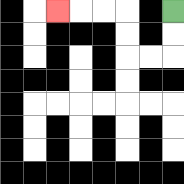{'start': '[7, 0]', 'end': '[2, 0]', 'path_directions': 'D,D,L,L,U,U,L,L,L', 'path_coordinates': '[[7, 0], [7, 1], [7, 2], [6, 2], [5, 2], [5, 1], [5, 0], [4, 0], [3, 0], [2, 0]]'}